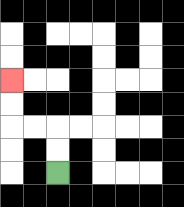{'start': '[2, 7]', 'end': '[0, 3]', 'path_directions': 'U,U,L,L,U,U', 'path_coordinates': '[[2, 7], [2, 6], [2, 5], [1, 5], [0, 5], [0, 4], [0, 3]]'}